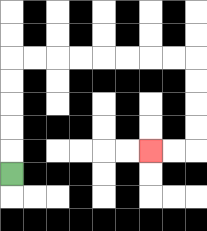{'start': '[0, 7]', 'end': '[6, 6]', 'path_directions': 'U,U,U,U,U,R,R,R,R,R,R,R,R,D,D,D,D,L,L', 'path_coordinates': '[[0, 7], [0, 6], [0, 5], [0, 4], [0, 3], [0, 2], [1, 2], [2, 2], [3, 2], [4, 2], [5, 2], [6, 2], [7, 2], [8, 2], [8, 3], [8, 4], [8, 5], [8, 6], [7, 6], [6, 6]]'}